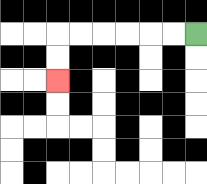{'start': '[8, 1]', 'end': '[2, 3]', 'path_directions': 'L,L,L,L,L,L,D,D', 'path_coordinates': '[[8, 1], [7, 1], [6, 1], [5, 1], [4, 1], [3, 1], [2, 1], [2, 2], [2, 3]]'}